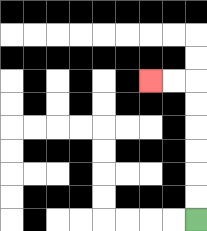{'start': '[8, 9]', 'end': '[6, 3]', 'path_directions': 'U,U,U,U,U,U,L,L', 'path_coordinates': '[[8, 9], [8, 8], [8, 7], [8, 6], [8, 5], [8, 4], [8, 3], [7, 3], [6, 3]]'}